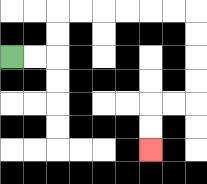{'start': '[0, 2]', 'end': '[6, 6]', 'path_directions': 'R,R,U,U,R,R,R,R,R,R,D,D,D,D,L,L,D,D', 'path_coordinates': '[[0, 2], [1, 2], [2, 2], [2, 1], [2, 0], [3, 0], [4, 0], [5, 0], [6, 0], [7, 0], [8, 0], [8, 1], [8, 2], [8, 3], [8, 4], [7, 4], [6, 4], [6, 5], [6, 6]]'}